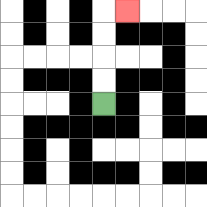{'start': '[4, 4]', 'end': '[5, 0]', 'path_directions': 'U,U,U,U,R', 'path_coordinates': '[[4, 4], [4, 3], [4, 2], [4, 1], [4, 0], [5, 0]]'}